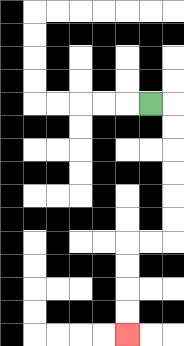{'start': '[6, 4]', 'end': '[5, 14]', 'path_directions': 'R,D,D,D,D,D,D,L,L,D,D,D,D', 'path_coordinates': '[[6, 4], [7, 4], [7, 5], [7, 6], [7, 7], [7, 8], [7, 9], [7, 10], [6, 10], [5, 10], [5, 11], [5, 12], [5, 13], [5, 14]]'}